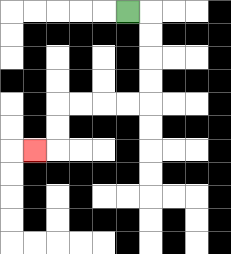{'start': '[5, 0]', 'end': '[1, 6]', 'path_directions': 'R,D,D,D,D,L,L,L,L,D,D,L', 'path_coordinates': '[[5, 0], [6, 0], [6, 1], [6, 2], [6, 3], [6, 4], [5, 4], [4, 4], [3, 4], [2, 4], [2, 5], [2, 6], [1, 6]]'}